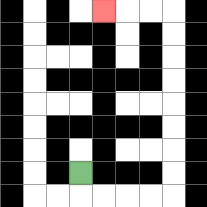{'start': '[3, 7]', 'end': '[4, 0]', 'path_directions': 'D,R,R,R,R,U,U,U,U,U,U,U,U,L,L,L', 'path_coordinates': '[[3, 7], [3, 8], [4, 8], [5, 8], [6, 8], [7, 8], [7, 7], [7, 6], [7, 5], [7, 4], [7, 3], [7, 2], [7, 1], [7, 0], [6, 0], [5, 0], [4, 0]]'}